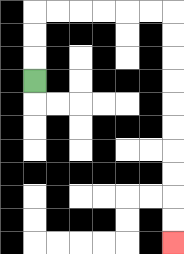{'start': '[1, 3]', 'end': '[7, 10]', 'path_directions': 'U,U,U,R,R,R,R,R,R,D,D,D,D,D,D,D,D,D,D', 'path_coordinates': '[[1, 3], [1, 2], [1, 1], [1, 0], [2, 0], [3, 0], [4, 0], [5, 0], [6, 0], [7, 0], [7, 1], [7, 2], [7, 3], [7, 4], [7, 5], [7, 6], [7, 7], [7, 8], [7, 9], [7, 10]]'}